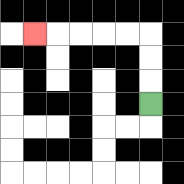{'start': '[6, 4]', 'end': '[1, 1]', 'path_directions': 'U,U,U,L,L,L,L,L', 'path_coordinates': '[[6, 4], [6, 3], [6, 2], [6, 1], [5, 1], [4, 1], [3, 1], [2, 1], [1, 1]]'}